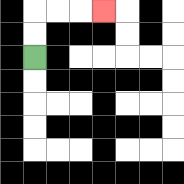{'start': '[1, 2]', 'end': '[4, 0]', 'path_directions': 'U,U,R,R,R', 'path_coordinates': '[[1, 2], [1, 1], [1, 0], [2, 0], [3, 0], [4, 0]]'}